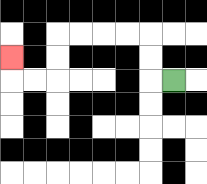{'start': '[7, 3]', 'end': '[0, 2]', 'path_directions': 'L,U,U,L,L,L,L,D,D,L,L,U', 'path_coordinates': '[[7, 3], [6, 3], [6, 2], [6, 1], [5, 1], [4, 1], [3, 1], [2, 1], [2, 2], [2, 3], [1, 3], [0, 3], [0, 2]]'}